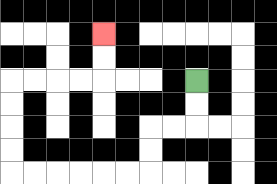{'start': '[8, 3]', 'end': '[4, 1]', 'path_directions': 'D,D,L,L,D,D,L,L,L,L,L,L,U,U,U,U,R,R,R,R,U,U', 'path_coordinates': '[[8, 3], [8, 4], [8, 5], [7, 5], [6, 5], [6, 6], [6, 7], [5, 7], [4, 7], [3, 7], [2, 7], [1, 7], [0, 7], [0, 6], [0, 5], [0, 4], [0, 3], [1, 3], [2, 3], [3, 3], [4, 3], [4, 2], [4, 1]]'}